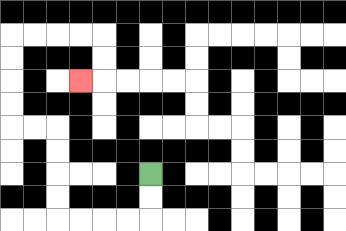{'start': '[6, 7]', 'end': '[3, 3]', 'path_directions': 'D,D,L,L,L,L,U,U,U,U,L,L,U,U,U,U,R,R,R,R,D,D,L', 'path_coordinates': '[[6, 7], [6, 8], [6, 9], [5, 9], [4, 9], [3, 9], [2, 9], [2, 8], [2, 7], [2, 6], [2, 5], [1, 5], [0, 5], [0, 4], [0, 3], [0, 2], [0, 1], [1, 1], [2, 1], [3, 1], [4, 1], [4, 2], [4, 3], [3, 3]]'}